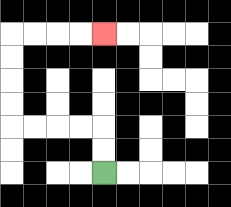{'start': '[4, 7]', 'end': '[4, 1]', 'path_directions': 'U,U,L,L,L,L,U,U,U,U,R,R,R,R', 'path_coordinates': '[[4, 7], [4, 6], [4, 5], [3, 5], [2, 5], [1, 5], [0, 5], [0, 4], [0, 3], [0, 2], [0, 1], [1, 1], [2, 1], [3, 1], [4, 1]]'}